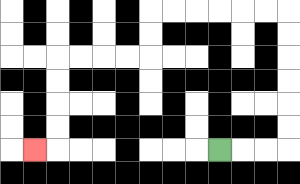{'start': '[9, 6]', 'end': '[1, 6]', 'path_directions': 'R,R,R,U,U,U,U,U,U,L,L,L,L,L,L,D,D,L,L,L,L,D,D,D,D,L', 'path_coordinates': '[[9, 6], [10, 6], [11, 6], [12, 6], [12, 5], [12, 4], [12, 3], [12, 2], [12, 1], [12, 0], [11, 0], [10, 0], [9, 0], [8, 0], [7, 0], [6, 0], [6, 1], [6, 2], [5, 2], [4, 2], [3, 2], [2, 2], [2, 3], [2, 4], [2, 5], [2, 6], [1, 6]]'}